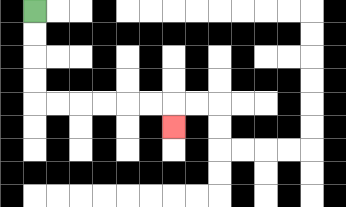{'start': '[1, 0]', 'end': '[7, 5]', 'path_directions': 'D,D,D,D,R,R,R,R,R,R,D', 'path_coordinates': '[[1, 0], [1, 1], [1, 2], [1, 3], [1, 4], [2, 4], [3, 4], [4, 4], [5, 4], [6, 4], [7, 4], [7, 5]]'}